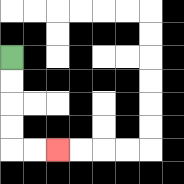{'start': '[0, 2]', 'end': '[2, 6]', 'path_directions': 'D,D,D,D,R,R', 'path_coordinates': '[[0, 2], [0, 3], [0, 4], [0, 5], [0, 6], [1, 6], [2, 6]]'}